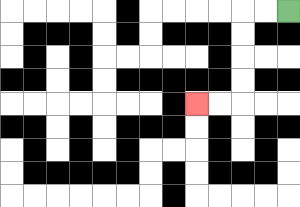{'start': '[12, 0]', 'end': '[8, 4]', 'path_directions': 'L,L,D,D,D,D,L,L', 'path_coordinates': '[[12, 0], [11, 0], [10, 0], [10, 1], [10, 2], [10, 3], [10, 4], [9, 4], [8, 4]]'}